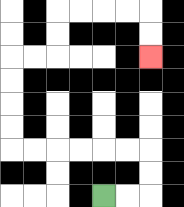{'start': '[4, 8]', 'end': '[6, 2]', 'path_directions': 'R,R,U,U,L,L,L,L,L,L,U,U,U,U,R,R,U,U,R,R,R,R,D,D', 'path_coordinates': '[[4, 8], [5, 8], [6, 8], [6, 7], [6, 6], [5, 6], [4, 6], [3, 6], [2, 6], [1, 6], [0, 6], [0, 5], [0, 4], [0, 3], [0, 2], [1, 2], [2, 2], [2, 1], [2, 0], [3, 0], [4, 0], [5, 0], [6, 0], [6, 1], [6, 2]]'}